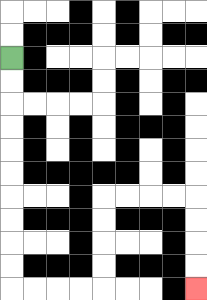{'start': '[0, 2]', 'end': '[8, 12]', 'path_directions': 'D,D,D,D,D,D,D,D,D,D,R,R,R,R,U,U,U,U,R,R,R,R,D,D,D,D', 'path_coordinates': '[[0, 2], [0, 3], [0, 4], [0, 5], [0, 6], [0, 7], [0, 8], [0, 9], [0, 10], [0, 11], [0, 12], [1, 12], [2, 12], [3, 12], [4, 12], [4, 11], [4, 10], [4, 9], [4, 8], [5, 8], [6, 8], [7, 8], [8, 8], [8, 9], [8, 10], [8, 11], [8, 12]]'}